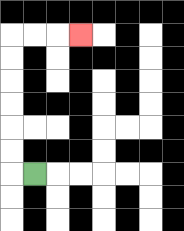{'start': '[1, 7]', 'end': '[3, 1]', 'path_directions': 'L,U,U,U,U,U,U,R,R,R', 'path_coordinates': '[[1, 7], [0, 7], [0, 6], [0, 5], [0, 4], [0, 3], [0, 2], [0, 1], [1, 1], [2, 1], [3, 1]]'}